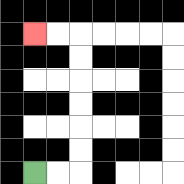{'start': '[1, 7]', 'end': '[1, 1]', 'path_directions': 'R,R,U,U,U,U,U,U,L,L', 'path_coordinates': '[[1, 7], [2, 7], [3, 7], [3, 6], [3, 5], [3, 4], [3, 3], [3, 2], [3, 1], [2, 1], [1, 1]]'}